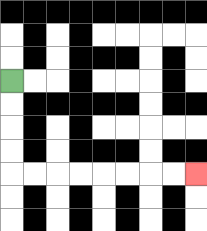{'start': '[0, 3]', 'end': '[8, 7]', 'path_directions': 'D,D,D,D,R,R,R,R,R,R,R,R', 'path_coordinates': '[[0, 3], [0, 4], [0, 5], [0, 6], [0, 7], [1, 7], [2, 7], [3, 7], [4, 7], [5, 7], [6, 7], [7, 7], [8, 7]]'}